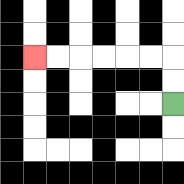{'start': '[7, 4]', 'end': '[1, 2]', 'path_directions': 'U,U,L,L,L,L,L,L', 'path_coordinates': '[[7, 4], [7, 3], [7, 2], [6, 2], [5, 2], [4, 2], [3, 2], [2, 2], [1, 2]]'}